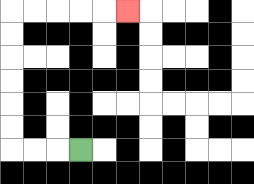{'start': '[3, 6]', 'end': '[5, 0]', 'path_directions': 'L,L,L,U,U,U,U,U,U,R,R,R,R,R', 'path_coordinates': '[[3, 6], [2, 6], [1, 6], [0, 6], [0, 5], [0, 4], [0, 3], [0, 2], [0, 1], [0, 0], [1, 0], [2, 0], [3, 0], [4, 0], [5, 0]]'}